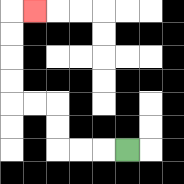{'start': '[5, 6]', 'end': '[1, 0]', 'path_directions': 'L,L,L,U,U,L,L,U,U,U,U,R', 'path_coordinates': '[[5, 6], [4, 6], [3, 6], [2, 6], [2, 5], [2, 4], [1, 4], [0, 4], [0, 3], [0, 2], [0, 1], [0, 0], [1, 0]]'}